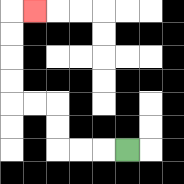{'start': '[5, 6]', 'end': '[1, 0]', 'path_directions': 'L,L,L,U,U,L,L,U,U,U,U,R', 'path_coordinates': '[[5, 6], [4, 6], [3, 6], [2, 6], [2, 5], [2, 4], [1, 4], [0, 4], [0, 3], [0, 2], [0, 1], [0, 0], [1, 0]]'}